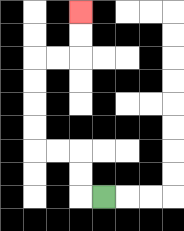{'start': '[4, 8]', 'end': '[3, 0]', 'path_directions': 'L,U,U,L,L,U,U,U,U,R,R,U,U', 'path_coordinates': '[[4, 8], [3, 8], [3, 7], [3, 6], [2, 6], [1, 6], [1, 5], [1, 4], [1, 3], [1, 2], [2, 2], [3, 2], [3, 1], [3, 0]]'}